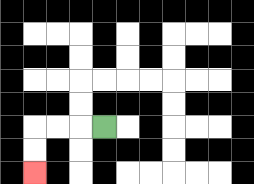{'start': '[4, 5]', 'end': '[1, 7]', 'path_directions': 'L,L,L,D,D', 'path_coordinates': '[[4, 5], [3, 5], [2, 5], [1, 5], [1, 6], [1, 7]]'}